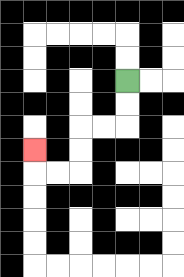{'start': '[5, 3]', 'end': '[1, 6]', 'path_directions': 'D,D,L,L,D,D,L,L,U', 'path_coordinates': '[[5, 3], [5, 4], [5, 5], [4, 5], [3, 5], [3, 6], [3, 7], [2, 7], [1, 7], [1, 6]]'}